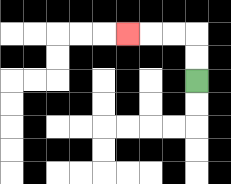{'start': '[8, 3]', 'end': '[5, 1]', 'path_directions': 'U,U,L,L,L', 'path_coordinates': '[[8, 3], [8, 2], [8, 1], [7, 1], [6, 1], [5, 1]]'}